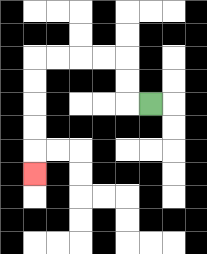{'start': '[6, 4]', 'end': '[1, 7]', 'path_directions': 'L,U,U,L,L,L,L,D,D,D,D,D', 'path_coordinates': '[[6, 4], [5, 4], [5, 3], [5, 2], [4, 2], [3, 2], [2, 2], [1, 2], [1, 3], [1, 4], [1, 5], [1, 6], [1, 7]]'}